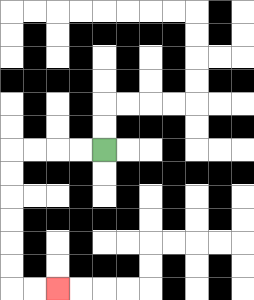{'start': '[4, 6]', 'end': '[2, 12]', 'path_directions': 'L,L,L,L,D,D,D,D,D,D,R,R', 'path_coordinates': '[[4, 6], [3, 6], [2, 6], [1, 6], [0, 6], [0, 7], [0, 8], [0, 9], [0, 10], [0, 11], [0, 12], [1, 12], [2, 12]]'}